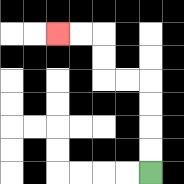{'start': '[6, 7]', 'end': '[2, 1]', 'path_directions': 'U,U,U,U,L,L,U,U,L,L', 'path_coordinates': '[[6, 7], [6, 6], [6, 5], [6, 4], [6, 3], [5, 3], [4, 3], [4, 2], [4, 1], [3, 1], [2, 1]]'}